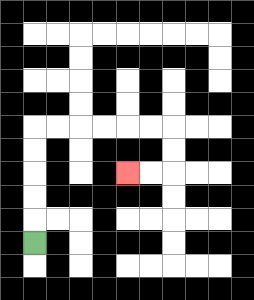{'start': '[1, 10]', 'end': '[5, 7]', 'path_directions': 'U,U,U,U,U,R,R,R,R,R,R,D,D,L,L', 'path_coordinates': '[[1, 10], [1, 9], [1, 8], [1, 7], [1, 6], [1, 5], [2, 5], [3, 5], [4, 5], [5, 5], [6, 5], [7, 5], [7, 6], [7, 7], [6, 7], [5, 7]]'}